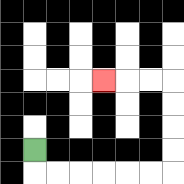{'start': '[1, 6]', 'end': '[4, 3]', 'path_directions': 'D,R,R,R,R,R,R,U,U,U,U,L,L,L', 'path_coordinates': '[[1, 6], [1, 7], [2, 7], [3, 7], [4, 7], [5, 7], [6, 7], [7, 7], [7, 6], [7, 5], [7, 4], [7, 3], [6, 3], [5, 3], [4, 3]]'}